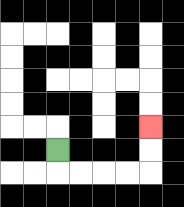{'start': '[2, 6]', 'end': '[6, 5]', 'path_directions': 'D,R,R,R,R,U,U', 'path_coordinates': '[[2, 6], [2, 7], [3, 7], [4, 7], [5, 7], [6, 7], [6, 6], [6, 5]]'}